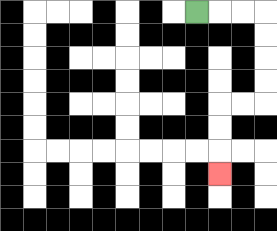{'start': '[8, 0]', 'end': '[9, 7]', 'path_directions': 'R,R,R,D,D,D,D,L,L,D,D,D', 'path_coordinates': '[[8, 0], [9, 0], [10, 0], [11, 0], [11, 1], [11, 2], [11, 3], [11, 4], [10, 4], [9, 4], [9, 5], [9, 6], [9, 7]]'}